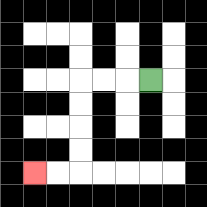{'start': '[6, 3]', 'end': '[1, 7]', 'path_directions': 'L,L,L,D,D,D,D,L,L', 'path_coordinates': '[[6, 3], [5, 3], [4, 3], [3, 3], [3, 4], [3, 5], [3, 6], [3, 7], [2, 7], [1, 7]]'}